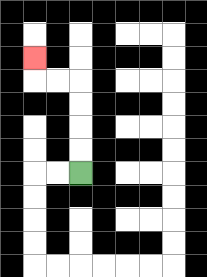{'start': '[3, 7]', 'end': '[1, 2]', 'path_directions': 'U,U,U,U,L,L,U', 'path_coordinates': '[[3, 7], [3, 6], [3, 5], [3, 4], [3, 3], [2, 3], [1, 3], [1, 2]]'}